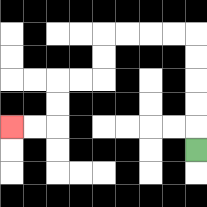{'start': '[8, 6]', 'end': '[0, 5]', 'path_directions': 'U,U,U,U,U,L,L,L,L,D,D,L,L,D,D,L,L', 'path_coordinates': '[[8, 6], [8, 5], [8, 4], [8, 3], [8, 2], [8, 1], [7, 1], [6, 1], [5, 1], [4, 1], [4, 2], [4, 3], [3, 3], [2, 3], [2, 4], [2, 5], [1, 5], [0, 5]]'}